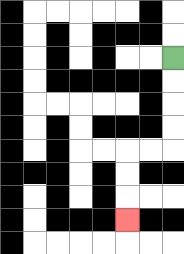{'start': '[7, 2]', 'end': '[5, 9]', 'path_directions': 'D,D,D,D,L,L,D,D,D', 'path_coordinates': '[[7, 2], [7, 3], [7, 4], [7, 5], [7, 6], [6, 6], [5, 6], [5, 7], [5, 8], [5, 9]]'}